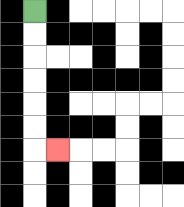{'start': '[1, 0]', 'end': '[2, 6]', 'path_directions': 'D,D,D,D,D,D,R', 'path_coordinates': '[[1, 0], [1, 1], [1, 2], [1, 3], [1, 4], [1, 5], [1, 6], [2, 6]]'}